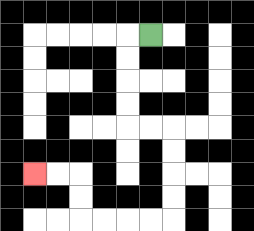{'start': '[6, 1]', 'end': '[1, 7]', 'path_directions': 'L,D,D,D,D,R,R,D,D,D,D,L,L,L,L,U,U,L,L', 'path_coordinates': '[[6, 1], [5, 1], [5, 2], [5, 3], [5, 4], [5, 5], [6, 5], [7, 5], [7, 6], [7, 7], [7, 8], [7, 9], [6, 9], [5, 9], [4, 9], [3, 9], [3, 8], [3, 7], [2, 7], [1, 7]]'}